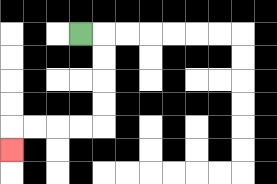{'start': '[3, 1]', 'end': '[0, 6]', 'path_directions': 'R,D,D,D,D,L,L,L,L,D', 'path_coordinates': '[[3, 1], [4, 1], [4, 2], [4, 3], [4, 4], [4, 5], [3, 5], [2, 5], [1, 5], [0, 5], [0, 6]]'}